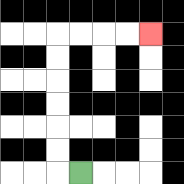{'start': '[3, 7]', 'end': '[6, 1]', 'path_directions': 'L,U,U,U,U,U,U,R,R,R,R', 'path_coordinates': '[[3, 7], [2, 7], [2, 6], [2, 5], [2, 4], [2, 3], [2, 2], [2, 1], [3, 1], [4, 1], [5, 1], [6, 1]]'}